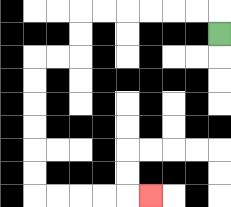{'start': '[9, 1]', 'end': '[6, 8]', 'path_directions': 'U,L,L,L,L,L,L,D,D,L,L,D,D,D,D,D,D,R,R,R,R,R', 'path_coordinates': '[[9, 1], [9, 0], [8, 0], [7, 0], [6, 0], [5, 0], [4, 0], [3, 0], [3, 1], [3, 2], [2, 2], [1, 2], [1, 3], [1, 4], [1, 5], [1, 6], [1, 7], [1, 8], [2, 8], [3, 8], [4, 8], [5, 8], [6, 8]]'}